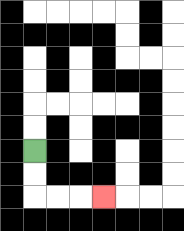{'start': '[1, 6]', 'end': '[4, 8]', 'path_directions': 'D,D,R,R,R', 'path_coordinates': '[[1, 6], [1, 7], [1, 8], [2, 8], [3, 8], [4, 8]]'}